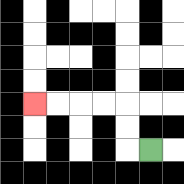{'start': '[6, 6]', 'end': '[1, 4]', 'path_directions': 'L,U,U,L,L,L,L', 'path_coordinates': '[[6, 6], [5, 6], [5, 5], [5, 4], [4, 4], [3, 4], [2, 4], [1, 4]]'}